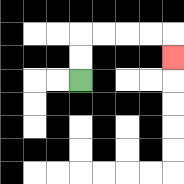{'start': '[3, 3]', 'end': '[7, 2]', 'path_directions': 'U,U,R,R,R,R,D', 'path_coordinates': '[[3, 3], [3, 2], [3, 1], [4, 1], [5, 1], [6, 1], [7, 1], [7, 2]]'}